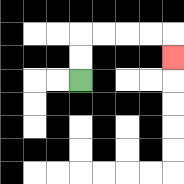{'start': '[3, 3]', 'end': '[7, 2]', 'path_directions': 'U,U,R,R,R,R,D', 'path_coordinates': '[[3, 3], [3, 2], [3, 1], [4, 1], [5, 1], [6, 1], [7, 1], [7, 2]]'}